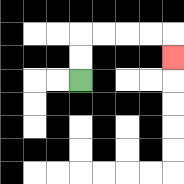{'start': '[3, 3]', 'end': '[7, 2]', 'path_directions': 'U,U,R,R,R,R,D', 'path_coordinates': '[[3, 3], [3, 2], [3, 1], [4, 1], [5, 1], [6, 1], [7, 1], [7, 2]]'}